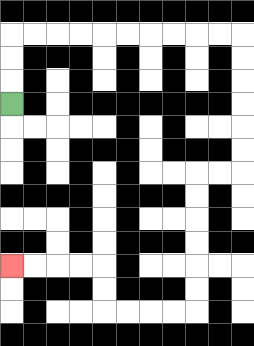{'start': '[0, 4]', 'end': '[0, 11]', 'path_directions': 'U,U,U,R,R,R,R,R,R,R,R,R,R,D,D,D,D,D,D,L,L,D,D,D,D,D,D,L,L,L,L,U,U,L,L,L,L', 'path_coordinates': '[[0, 4], [0, 3], [0, 2], [0, 1], [1, 1], [2, 1], [3, 1], [4, 1], [5, 1], [6, 1], [7, 1], [8, 1], [9, 1], [10, 1], [10, 2], [10, 3], [10, 4], [10, 5], [10, 6], [10, 7], [9, 7], [8, 7], [8, 8], [8, 9], [8, 10], [8, 11], [8, 12], [8, 13], [7, 13], [6, 13], [5, 13], [4, 13], [4, 12], [4, 11], [3, 11], [2, 11], [1, 11], [0, 11]]'}